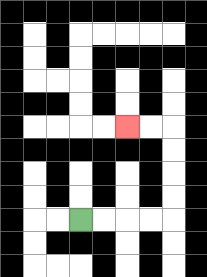{'start': '[3, 9]', 'end': '[5, 5]', 'path_directions': 'R,R,R,R,U,U,U,U,L,L', 'path_coordinates': '[[3, 9], [4, 9], [5, 9], [6, 9], [7, 9], [7, 8], [7, 7], [7, 6], [7, 5], [6, 5], [5, 5]]'}